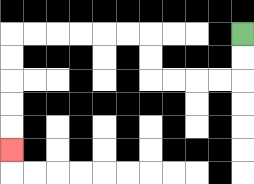{'start': '[10, 1]', 'end': '[0, 6]', 'path_directions': 'D,D,L,L,L,L,U,U,L,L,L,L,L,L,D,D,D,D,D', 'path_coordinates': '[[10, 1], [10, 2], [10, 3], [9, 3], [8, 3], [7, 3], [6, 3], [6, 2], [6, 1], [5, 1], [4, 1], [3, 1], [2, 1], [1, 1], [0, 1], [0, 2], [0, 3], [0, 4], [0, 5], [0, 6]]'}